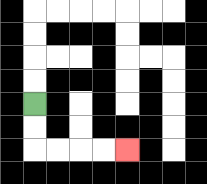{'start': '[1, 4]', 'end': '[5, 6]', 'path_directions': 'D,D,R,R,R,R', 'path_coordinates': '[[1, 4], [1, 5], [1, 6], [2, 6], [3, 6], [4, 6], [5, 6]]'}